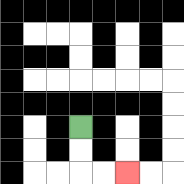{'start': '[3, 5]', 'end': '[5, 7]', 'path_directions': 'D,D,R,R', 'path_coordinates': '[[3, 5], [3, 6], [3, 7], [4, 7], [5, 7]]'}